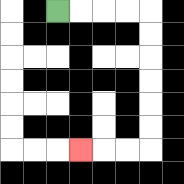{'start': '[2, 0]', 'end': '[3, 6]', 'path_directions': 'R,R,R,R,D,D,D,D,D,D,L,L,L', 'path_coordinates': '[[2, 0], [3, 0], [4, 0], [5, 0], [6, 0], [6, 1], [6, 2], [6, 3], [6, 4], [6, 5], [6, 6], [5, 6], [4, 6], [3, 6]]'}